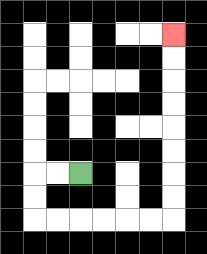{'start': '[3, 7]', 'end': '[7, 1]', 'path_directions': 'L,L,D,D,R,R,R,R,R,R,U,U,U,U,U,U,U,U', 'path_coordinates': '[[3, 7], [2, 7], [1, 7], [1, 8], [1, 9], [2, 9], [3, 9], [4, 9], [5, 9], [6, 9], [7, 9], [7, 8], [7, 7], [7, 6], [7, 5], [7, 4], [7, 3], [7, 2], [7, 1]]'}